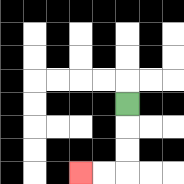{'start': '[5, 4]', 'end': '[3, 7]', 'path_directions': 'D,D,D,L,L', 'path_coordinates': '[[5, 4], [5, 5], [5, 6], [5, 7], [4, 7], [3, 7]]'}